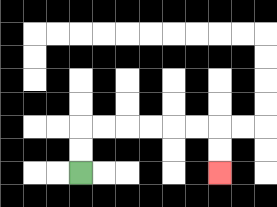{'start': '[3, 7]', 'end': '[9, 7]', 'path_directions': 'U,U,R,R,R,R,R,R,D,D', 'path_coordinates': '[[3, 7], [3, 6], [3, 5], [4, 5], [5, 5], [6, 5], [7, 5], [8, 5], [9, 5], [9, 6], [9, 7]]'}